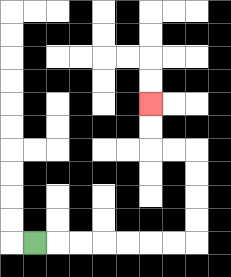{'start': '[1, 10]', 'end': '[6, 4]', 'path_directions': 'R,R,R,R,R,R,R,U,U,U,U,L,L,U,U', 'path_coordinates': '[[1, 10], [2, 10], [3, 10], [4, 10], [5, 10], [6, 10], [7, 10], [8, 10], [8, 9], [8, 8], [8, 7], [8, 6], [7, 6], [6, 6], [6, 5], [6, 4]]'}